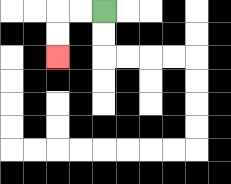{'start': '[4, 0]', 'end': '[2, 2]', 'path_directions': 'L,L,D,D', 'path_coordinates': '[[4, 0], [3, 0], [2, 0], [2, 1], [2, 2]]'}